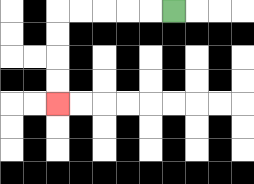{'start': '[7, 0]', 'end': '[2, 4]', 'path_directions': 'L,L,L,L,L,D,D,D,D', 'path_coordinates': '[[7, 0], [6, 0], [5, 0], [4, 0], [3, 0], [2, 0], [2, 1], [2, 2], [2, 3], [2, 4]]'}